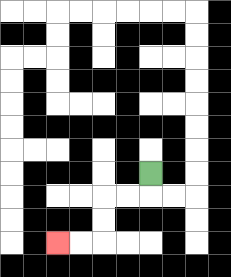{'start': '[6, 7]', 'end': '[2, 10]', 'path_directions': 'D,L,L,D,D,L,L', 'path_coordinates': '[[6, 7], [6, 8], [5, 8], [4, 8], [4, 9], [4, 10], [3, 10], [2, 10]]'}